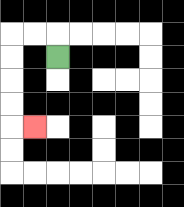{'start': '[2, 2]', 'end': '[1, 5]', 'path_directions': 'U,L,L,D,D,D,D,R', 'path_coordinates': '[[2, 2], [2, 1], [1, 1], [0, 1], [0, 2], [0, 3], [0, 4], [0, 5], [1, 5]]'}